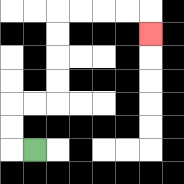{'start': '[1, 6]', 'end': '[6, 1]', 'path_directions': 'L,U,U,R,R,U,U,U,U,R,R,R,R,D', 'path_coordinates': '[[1, 6], [0, 6], [0, 5], [0, 4], [1, 4], [2, 4], [2, 3], [2, 2], [2, 1], [2, 0], [3, 0], [4, 0], [5, 0], [6, 0], [6, 1]]'}